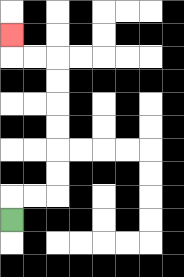{'start': '[0, 9]', 'end': '[0, 1]', 'path_directions': 'U,R,R,U,U,U,U,U,U,L,L,U', 'path_coordinates': '[[0, 9], [0, 8], [1, 8], [2, 8], [2, 7], [2, 6], [2, 5], [2, 4], [2, 3], [2, 2], [1, 2], [0, 2], [0, 1]]'}